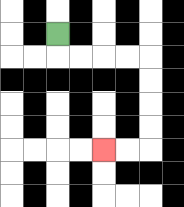{'start': '[2, 1]', 'end': '[4, 6]', 'path_directions': 'D,R,R,R,R,D,D,D,D,L,L', 'path_coordinates': '[[2, 1], [2, 2], [3, 2], [4, 2], [5, 2], [6, 2], [6, 3], [6, 4], [6, 5], [6, 6], [5, 6], [4, 6]]'}